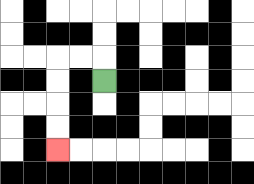{'start': '[4, 3]', 'end': '[2, 6]', 'path_directions': 'U,L,L,D,D,D,D', 'path_coordinates': '[[4, 3], [4, 2], [3, 2], [2, 2], [2, 3], [2, 4], [2, 5], [2, 6]]'}